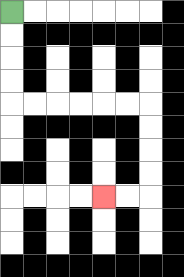{'start': '[0, 0]', 'end': '[4, 8]', 'path_directions': 'D,D,D,D,R,R,R,R,R,R,D,D,D,D,L,L', 'path_coordinates': '[[0, 0], [0, 1], [0, 2], [0, 3], [0, 4], [1, 4], [2, 4], [3, 4], [4, 4], [5, 4], [6, 4], [6, 5], [6, 6], [6, 7], [6, 8], [5, 8], [4, 8]]'}